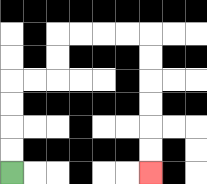{'start': '[0, 7]', 'end': '[6, 7]', 'path_directions': 'U,U,U,U,R,R,U,U,R,R,R,R,D,D,D,D,D,D', 'path_coordinates': '[[0, 7], [0, 6], [0, 5], [0, 4], [0, 3], [1, 3], [2, 3], [2, 2], [2, 1], [3, 1], [4, 1], [5, 1], [6, 1], [6, 2], [6, 3], [6, 4], [6, 5], [6, 6], [6, 7]]'}